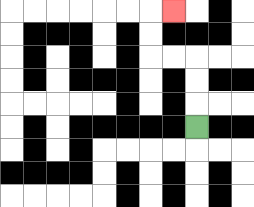{'start': '[8, 5]', 'end': '[7, 0]', 'path_directions': 'U,U,U,L,L,U,U,R', 'path_coordinates': '[[8, 5], [8, 4], [8, 3], [8, 2], [7, 2], [6, 2], [6, 1], [6, 0], [7, 0]]'}